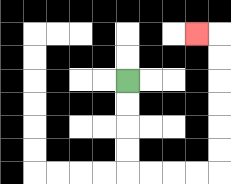{'start': '[5, 3]', 'end': '[8, 1]', 'path_directions': 'D,D,D,D,R,R,R,R,U,U,U,U,U,U,L', 'path_coordinates': '[[5, 3], [5, 4], [5, 5], [5, 6], [5, 7], [6, 7], [7, 7], [8, 7], [9, 7], [9, 6], [9, 5], [9, 4], [9, 3], [9, 2], [9, 1], [8, 1]]'}